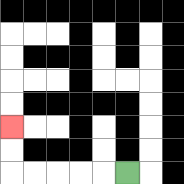{'start': '[5, 7]', 'end': '[0, 5]', 'path_directions': 'L,L,L,L,L,U,U', 'path_coordinates': '[[5, 7], [4, 7], [3, 7], [2, 7], [1, 7], [0, 7], [0, 6], [0, 5]]'}